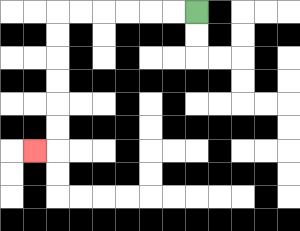{'start': '[8, 0]', 'end': '[1, 6]', 'path_directions': 'L,L,L,L,L,L,D,D,D,D,D,D,L', 'path_coordinates': '[[8, 0], [7, 0], [6, 0], [5, 0], [4, 0], [3, 0], [2, 0], [2, 1], [2, 2], [2, 3], [2, 4], [2, 5], [2, 6], [1, 6]]'}